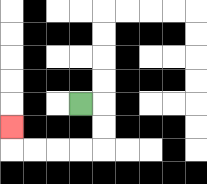{'start': '[3, 4]', 'end': '[0, 5]', 'path_directions': 'R,D,D,L,L,L,L,U', 'path_coordinates': '[[3, 4], [4, 4], [4, 5], [4, 6], [3, 6], [2, 6], [1, 6], [0, 6], [0, 5]]'}